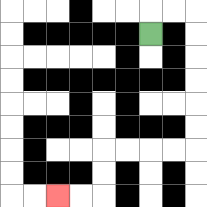{'start': '[6, 1]', 'end': '[2, 8]', 'path_directions': 'U,R,R,D,D,D,D,D,D,L,L,L,L,D,D,L,L', 'path_coordinates': '[[6, 1], [6, 0], [7, 0], [8, 0], [8, 1], [8, 2], [8, 3], [8, 4], [8, 5], [8, 6], [7, 6], [6, 6], [5, 6], [4, 6], [4, 7], [4, 8], [3, 8], [2, 8]]'}